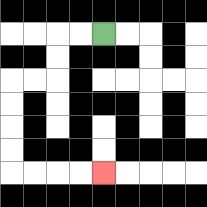{'start': '[4, 1]', 'end': '[4, 7]', 'path_directions': 'L,L,D,D,L,L,D,D,D,D,R,R,R,R', 'path_coordinates': '[[4, 1], [3, 1], [2, 1], [2, 2], [2, 3], [1, 3], [0, 3], [0, 4], [0, 5], [0, 6], [0, 7], [1, 7], [2, 7], [3, 7], [4, 7]]'}